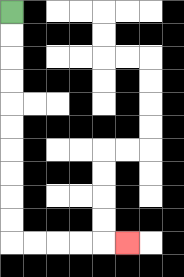{'start': '[0, 0]', 'end': '[5, 10]', 'path_directions': 'D,D,D,D,D,D,D,D,D,D,R,R,R,R,R', 'path_coordinates': '[[0, 0], [0, 1], [0, 2], [0, 3], [0, 4], [0, 5], [0, 6], [0, 7], [0, 8], [0, 9], [0, 10], [1, 10], [2, 10], [3, 10], [4, 10], [5, 10]]'}